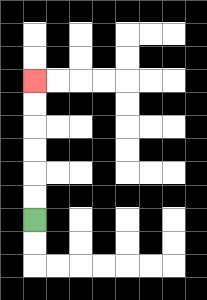{'start': '[1, 9]', 'end': '[1, 3]', 'path_directions': 'U,U,U,U,U,U', 'path_coordinates': '[[1, 9], [1, 8], [1, 7], [1, 6], [1, 5], [1, 4], [1, 3]]'}